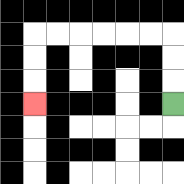{'start': '[7, 4]', 'end': '[1, 4]', 'path_directions': 'U,U,U,L,L,L,L,L,L,D,D,D', 'path_coordinates': '[[7, 4], [7, 3], [7, 2], [7, 1], [6, 1], [5, 1], [4, 1], [3, 1], [2, 1], [1, 1], [1, 2], [1, 3], [1, 4]]'}